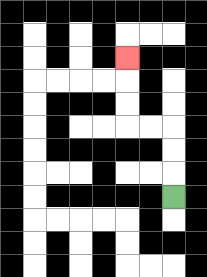{'start': '[7, 8]', 'end': '[5, 2]', 'path_directions': 'U,U,U,L,L,U,U,U', 'path_coordinates': '[[7, 8], [7, 7], [7, 6], [7, 5], [6, 5], [5, 5], [5, 4], [5, 3], [5, 2]]'}